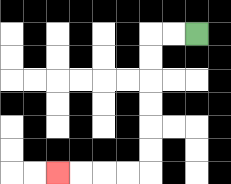{'start': '[8, 1]', 'end': '[2, 7]', 'path_directions': 'L,L,D,D,D,D,D,D,L,L,L,L', 'path_coordinates': '[[8, 1], [7, 1], [6, 1], [6, 2], [6, 3], [6, 4], [6, 5], [6, 6], [6, 7], [5, 7], [4, 7], [3, 7], [2, 7]]'}